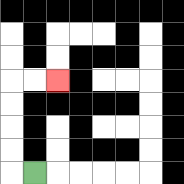{'start': '[1, 7]', 'end': '[2, 3]', 'path_directions': 'L,U,U,U,U,R,R', 'path_coordinates': '[[1, 7], [0, 7], [0, 6], [0, 5], [0, 4], [0, 3], [1, 3], [2, 3]]'}